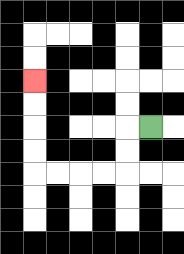{'start': '[6, 5]', 'end': '[1, 3]', 'path_directions': 'L,D,D,L,L,L,L,U,U,U,U', 'path_coordinates': '[[6, 5], [5, 5], [5, 6], [5, 7], [4, 7], [3, 7], [2, 7], [1, 7], [1, 6], [1, 5], [1, 4], [1, 3]]'}